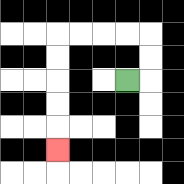{'start': '[5, 3]', 'end': '[2, 6]', 'path_directions': 'R,U,U,L,L,L,L,D,D,D,D,D', 'path_coordinates': '[[5, 3], [6, 3], [6, 2], [6, 1], [5, 1], [4, 1], [3, 1], [2, 1], [2, 2], [2, 3], [2, 4], [2, 5], [2, 6]]'}